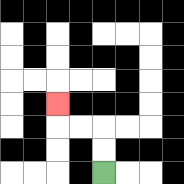{'start': '[4, 7]', 'end': '[2, 4]', 'path_directions': 'U,U,L,L,U', 'path_coordinates': '[[4, 7], [4, 6], [4, 5], [3, 5], [2, 5], [2, 4]]'}